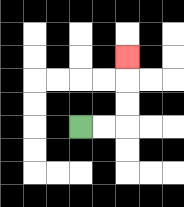{'start': '[3, 5]', 'end': '[5, 2]', 'path_directions': 'R,R,U,U,U', 'path_coordinates': '[[3, 5], [4, 5], [5, 5], [5, 4], [5, 3], [5, 2]]'}